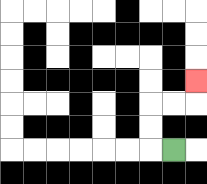{'start': '[7, 6]', 'end': '[8, 3]', 'path_directions': 'L,U,U,R,R,U', 'path_coordinates': '[[7, 6], [6, 6], [6, 5], [6, 4], [7, 4], [8, 4], [8, 3]]'}